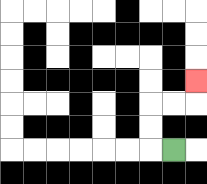{'start': '[7, 6]', 'end': '[8, 3]', 'path_directions': 'L,U,U,R,R,U', 'path_coordinates': '[[7, 6], [6, 6], [6, 5], [6, 4], [7, 4], [8, 4], [8, 3]]'}